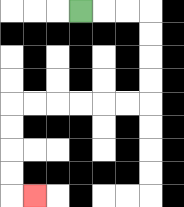{'start': '[3, 0]', 'end': '[1, 8]', 'path_directions': 'R,R,R,D,D,D,D,L,L,L,L,L,L,D,D,D,D,R', 'path_coordinates': '[[3, 0], [4, 0], [5, 0], [6, 0], [6, 1], [6, 2], [6, 3], [6, 4], [5, 4], [4, 4], [3, 4], [2, 4], [1, 4], [0, 4], [0, 5], [0, 6], [0, 7], [0, 8], [1, 8]]'}